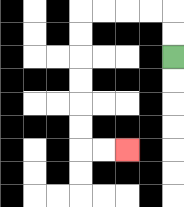{'start': '[7, 2]', 'end': '[5, 6]', 'path_directions': 'U,U,L,L,L,L,D,D,D,D,D,D,R,R', 'path_coordinates': '[[7, 2], [7, 1], [7, 0], [6, 0], [5, 0], [4, 0], [3, 0], [3, 1], [3, 2], [3, 3], [3, 4], [3, 5], [3, 6], [4, 6], [5, 6]]'}